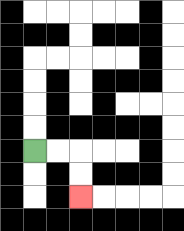{'start': '[1, 6]', 'end': '[3, 8]', 'path_directions': 'R,R,D,D', 'path_coordinates': '[[1, 6], [2, 6], [3, 6], [3, 7], [3, 8]]'}